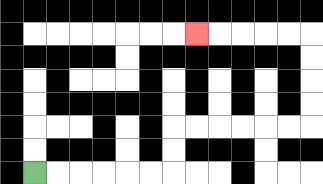{'start': '[1, 7]', 'end': '[8, 1]', 'path_directions': 'R,R,R,R,R,R,U,U,R,R,R,R,R,R,U,U,U,U,L,L,L,L,L', 'path_coordinates': '[[1, 7], [2, 7], [3, 7], [4, 7], [5, 7], [6, 7], [7, 7], [7, 6], [7, 5], [8, 5], [9, 5], [10, 5], [11, 5], [12, 5], [13, 5], [13, 4], [13, 3], [13, 2], [13, 1], [12, 1], [11, 1], [10, 1], [9, 1], [8, 1]]'}